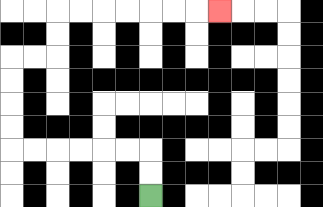{'start': '[6, 8]', 'end': '[9, 0]', 'path_directions': 'U,U,L,L,L,L,L,L,U,U,U,U,R,R,U,U,R,R,R,R,R,R,R', 'path_coordinates': '[[6, 8], [6, 7], [6, 6], [5, 6], [4, 6], [3, 6], [2, 6], [1, 6], [0, 6], [0, 5], [0, 4], [0, 3], [0, 2], [1, 2], [2, 2], [2, 1], [2, 0], [3, 0], [4, 0], [5, 0], [6, 0], [7, 0], [8, 0], [9, 0]]'}